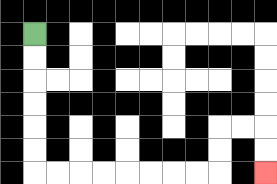{'start': '[1, 1]', 'end': '[11, 7]', 'path_directions': 'D,D,D,D,D,D,R,R,R,R,R,R,R,R,U,U,R,R,D,D', 'path_coordinates': '[[1, 1], [1, 2], [1, 3], [1, 4], [1, 5], [1, 6], [1, 7], [2, 7], [3, 7], [4, 7], [5, 7], [6, 7], [7, 7], [8, 7], [9, 7], [9, 6], [9, 5], [10, 5], [11, 5], [11, 6], [11, 7]]'}